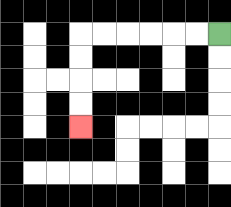{'start': '[9, 1]', 'end': '[3, 5]', 'path_directions': 'L,L,L,L,L,L,D,D,D,D', 'path_coordinates': '[[9, 1], [8, 1], [7, 1], [6, 1], [5, 1], [4, 1], [3, 1], [3, 2], [3, 3], [3, 4], [3, 5]]'}